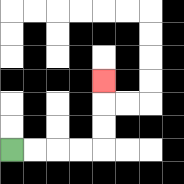{'start': '[0, 6]', 'end': '[4, 3]', 'path_directions': 'R,R,R,R,U,U,U', 'path_coordinates': '[[0, 6], [1, 6], [2, 6], [3, 6], [4, 6], [4, 5], [4, 4], [4, 3]]'}